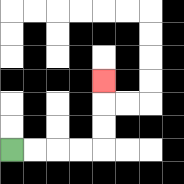{'start': '[0, 6]', 'end': '[4, 3]', 'path_directions': 'R,R,R,R,U,U,U', 'path_coordinates': '[[0, 6], [1, 6], [2, 6], [3, 6], [4, 6], [4, 5], [4, 4], [4, 3]]'}